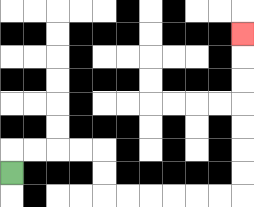{'start': '[0, 7]', 'end': '[10, 1]', 'path_directions': 'U,R,R,R,R,D,D,R,R,R,R,R,R,U,U,U,U,U,U,U', 'path_coordinates': '[[0, 7], [0, 6], [1, 6], [2, 6], [3, 6], [4, 6], [4, 7], [4, 8], [5, 8], [6, 8], [7, 8], [8, 8], [9, 8], [10, 8], [10, 7], [10, 6], [10, 5], [10, 4], [10, 3], [10, 2], [10, 1]]'}